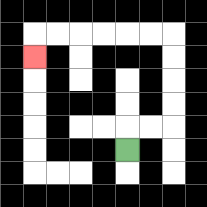{'start': '[5, 6]', 'end': '[1, 2]', 'path_directions': 'U,R,R,U,U,U,U,L,L,L,L,L,L,D', 'path_coordinates': '[[5, 6], [5, 5], [6, 5], [7, 5], [7, 4], [7, 3], [7, 2], [7, 1], [6, 1], [5, 1], [4, 1], [3, 1], [2, 1], [1, 1], [1, 2]]'}